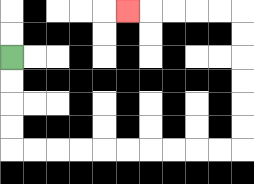{'start': '[0, 2]', 'end': '[5, 0]', 'path_directions': 'D,D,D,D,R,R,R,R,R,R,R,R,R,R,U,U,U,U,U,U,L,L,L,L,L', 'path_coordinates': '[[0, 2], [0, 3], [0, 4], [0, 5], [0, 6], [1, 6], [2, 6], [3, 6], [4, 6], [5, 6], [6, 6], [7, 6], [8, 6], [9, 6], [10, 6], [10, 5], [10, 4], [10, 3], [10, 2], [10, 1], [10, 0], [9, 0], [8, 0], [7, 0], [6, 0], [5, 0]]'}